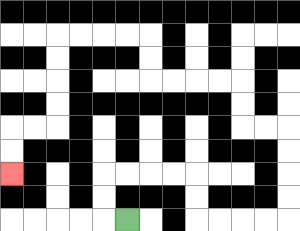{'start': '[5, 9]', 'end': '[0, 7]', 'path_directions': 'L,U,U,R,R,R,R,D,D,R,R,R,R,U,U,U,U,L,L,U,U,L,L,L,L,U,U,L,L,L,L,D,D,D,D,L,L,D,D', 'path_coordinates': '[[5, 9], [4, 9], [4, 8], [4, 7], [5, 7], [6, 7], [7, 7], [8, 7], [8, 8], [8, 9], [9, 9], [10, 9], [11, 9], [12, 9], [12, 8], [12, 7], [12, 6], [12, 5], [11, 5], [10, 5], [10, 4], [10, 3], [9, 3], [8, 3], [7, 3], [6, 3], [6, 2], [6, 1], [5, 1], [4, 1], [3, 1], [2, 1], [2, 2], [2, 3], [2, 4], [2, 5], [1, 5], [0, 5], [0, 6], [0, 7]]'}